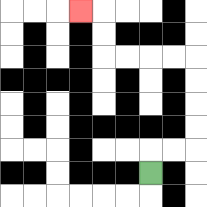{'start': '[6, 7]', 'end': '[3, 0]', 'path_directions': 'U,R,R,U,U,U,U,L,L,L,L,U,U,L', 'path_coordinates': '[[6, 7], [6, 6], [7, 6], [8, 6], [8, 5], [8, 4], [8, 3], [8, 2], [7, 2], [6, 2], [5, 2], [4, 2], [4, 1], [4, 0], [3, 0]]'}